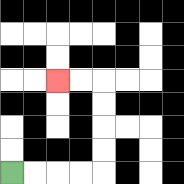{'start': '[0, 7]', 'end': '[2, 3]', 'path_directions': 'R,R,R,R,U,U,U,U,L,L', 'path_coordinates': '[[0, 7], [1, 7], [2, 7], [3, 7], [4, 7], [4, 6], [4, 5], [4, 4], [4, 3], [3, 3], [2, 3]]'}